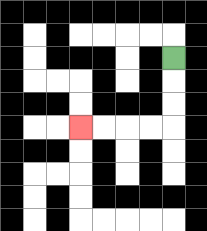{'start': '[7, 2]', 'end': '[3, 5]', 'path_directions': 'D,D,D,L,L,L,L', 'path_coordinates': '[[7, 2], [7, 3], [7, 4], [7, 5], [6, 5], [5, 5], [4, 5], [3, 5]]'}